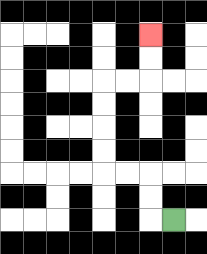{'start': '[7, 9]', 'end': '[6, 1]', 'path_directions': 'L,U,U,L,L,U,U,U,U,R,R,U,U', 'path_coordinates': '[[7, 9], [6, 9], [6, 8], [6, 7], [5, 7], [4, 7], [4, 6], [4, 5], [4, 4], [4, 3], [5, 3], [6, 3], [6, 2], [6, 1]]'}